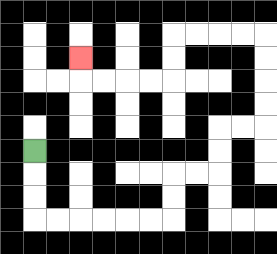{'start': '[1, 6]', 'end': '[3, 2]', 'path_directions': 'D,D,D,R,R,R,R,R,R,U,U,R,R,U,U,R,R,U,U,U,U,L,L,L,L,D,D,L,L,L,L,U', 'path_coordinates': '[[1, 6], [1, 7], [1, 8], [1, 9], [2, 9], [3, 9], [4, 9], [5, 9], [6, 9], [7, 9], [7, 8], [7, 7], [8, 7], [9, 7], [9, 6], [9, 5], [10, 5], [11, 5], [11, 4], [11, 3], [11, 2], [11, 1], [10, 1], [9, 1], [8, 1], [7, 1], [7, 2], [7, 3], [6, 3], [5, 3], [4, 3], [3, 3], [3, 2]]'}